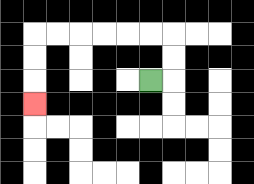{'start': '[6, 3]', 'end': '[1, 4]', 'path_directions': 'R,U,U,L,L,L,L,L,L,D,D,D', 'path_coordinates': '[[6, 3], [7, 3], [7, 2], [7, 1], [6, 1], [5, 1], [4, 1], [3, 1], [2, 1], [1, 1], [1, 2], [1, 3], [1, 4]]'}